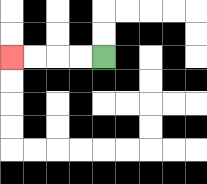{'start': '[4, 2]', 'end': '[0, 2]', 'path_directions': 'L,L,L,L', 'path_coordinates': '[[4, 2], [3, 2], [2, 2], [1, 2], [0, 2]]'}